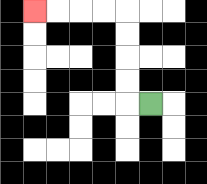{'start': '[6, 4]', 'end': '[1, 0]', 'path_directions': 'L,U,U,U,U,L,L,L,L', 'path_coordinates': '[[6, 4], [5, 4], [5, 3], [5, 2], [5, 1], [5, 0], [4, 0], [3, 0], [2, 0], [1, 0]]'}